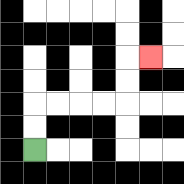{'start': '[1, 6]', 'end': '[6, 2]', 'path_directions': 'U,U,R,R,R,R,U,U,R', 'path_coordinates': '[[1, 6], [1, 5], [1, 4], [2, 4], [3, 4], [4, 4], [5, 4], [5, 3], [5, 2], [6, 2]]'}